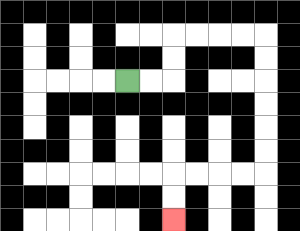{'start': '[5, 3]', 'end': '[7, 9]', 'path_directions': 'R,R,U,U,R,R,R,R,D,D,D,D,D,D,L,L,L,L,D,D', 'path_coordinates': '[[5, 3], [6, 3], [7, 3], [7, 2], [7, 1], [8, 1], [9, 1], [10, 1], [11, 1], [11, 2], [11, 3], [11, 4], [11, 5], [11, 6], [11, 7], [10, 7], [9, 7], [8, 7], [7, 7], [7, 8], [7, 9]]'}